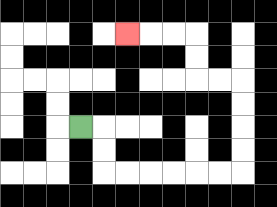{'start': '[3, 5]', 'end': '[5, 1]', 'path_directions': 'R,D,D,R,R,R,R,R,R,U,U,U,U,L,L,U,U,L,L,L', 'path_coordinates': '[[3, 5], [4, 5], [4, 6], [4, 7], [5, 7], [6, 7], [7, 7], [8, 7], [9, 7], [10, 7], [10, 6], [10, 5], [10, 4], [10, 3], [9, 3], [8, 3], [8, 2], [8, 1], [7, 1], [6, 1], [5, 1]]'}